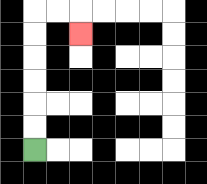{'start': '[1, 6]', 'end': '[3, 1]', 'path_directions': 'U,U,U,U,U,U,R,R,D', 'path_coordinates': '[[1, 6], [1, 5], [1, 4], [1, 3], [1, 2], [1, 1], [1, 0], [2, 0], [3, 0], [3, 1]]'}